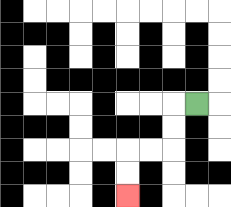{'start': '[8, 4]', 'end': '[5, 8]', 'path_directions': 'L,D,D,L,L,D,D', 'path_coordinates': '[[8, 4], [7, 4], [7, 5], [7, 6], [6, 6], [5, 6], [5, 7], [5, 8]]'}